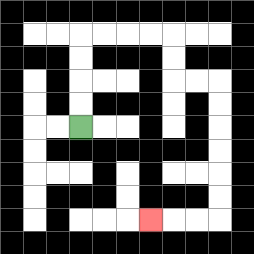{'start': '[3, 5]', 'end': '[6, 9]', 'path_directions': 'U,U,U,U,R,R,R,R,D,D,R,R,D,D,D,D,D,D,L,L,L', 'path_coordinates': '[[3, 5], [3, 4], [3, 3], [3, 2], [3, 1], [4, 1], [5, 1], [6, 1], [7, 1], [7, 2], [7, 3], [8, 3], [9, 3], [9, 4], [9, 5], [9, 6], [9, 7], [9, 8], [9, 9], [8, 9], [7, 9], [6, 9]]'}